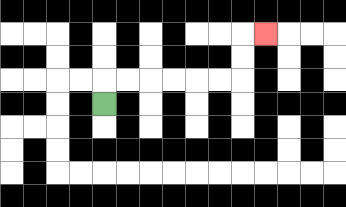{'start': '[4, 4]', 'end': '[11, 1]', 'path_directions': 'U,R,R,R,R,R,R,U,U,R', 'path_coordinates': '[[4, 4], [4, 3], [5, 3], [6, 3], [7, 3], [8, 3], [9, 3], [10, 3], [10, 2], [10, 1], [11, 1]]'}